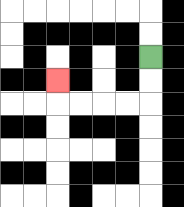{'start': '[6, 2]', 'end': '[2, 3]', 'path_directions': 'D,D,L,L,L,L,U', 'path_coordinates': '[[6, 2], [6, 3], [6, 4], [5, 4], [4, 4], [3, 4], [2, 4], [2, 3]]'}